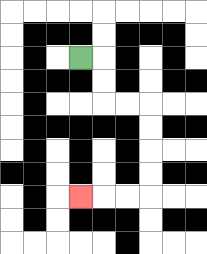{'start': '[3, 2]', 'end': '[3, 8]', 'path_directions': 'R,D,D,R,R,D,D,D,D,L,L,L', 'path_coordinates': '[[3, 2], [4, 2], [4, 3], [4, 4], [5, 4], [6, 4], [6, 5], [6, 6], [6, 7], [6, 8], [5, 8], [4, 8], [3, 8]]'}